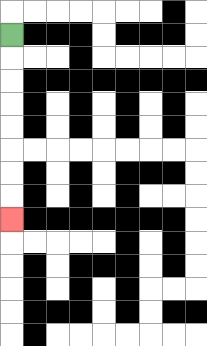{'start': '[0, 1]', 'end': '[0, 9]', 'path_directions': 'D,D,D,D,D,D,D,D', 'path_coordinates': '[[0, 1], [0, 2], [0, 3], [0, 4], [0, 5], [0, 6], [0, 7], [0, 8], [0, 9]]'}